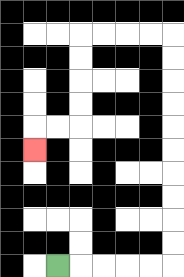{'start': '[2, 11]', 'end': '[1, 6]', 'path_directions': 'R,R,R,R,R,U,U,U,U,U,U,U,U,U,U,L,L,L,L,D,D,D,D,L,L,D', 'path_coordinates': '[[2, 11], [3, 11], [4, 11], [5, 11], [6, 11], [7, 11], [7, 10], [7, 9], [7, 8], [7, 7], [7, 6], [7, 5], [7, 4], [7, 3], [7, 2], [7, 1], [6, 1], [5, 1], [4, 1], [3, 1], [3, 2], [3, 3], [3, 4], [3, 5], [2, 5], [1, 5], [1, 6]]'}